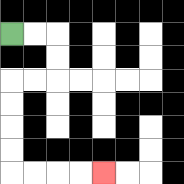{'start': '[0, 1]', 'end': '[4, 7]', 'path_directions': 'R,R,D,D,L,L,D,D,D,D,R,R,R,R', 'path_coordinates': '[[0, 1], [1, 1], [2, 1], [2, 2], [2, 3], [1, 3], [0, 3], [0, 4], [0, 5], [0, 6], [0, 7], [1, 7], [2, 7], [3, 7], [4, 7]]'}